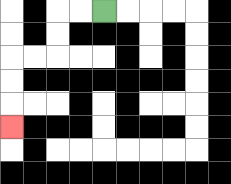{'start': '[4, 0]', 'end': '[0, 5]', 'path_directions': 'L,L,D,D,L,L,D,D,D', 'path_coordinates': '[[4, 0], [3, 0], [2, 0], [2, 1], [2, 2], [1, 2], [0, 2], [0, 3], [0, 4], [0, 5]]'}